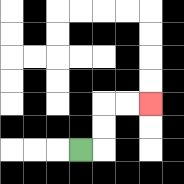{'start': '[3, 6]', 'end': '[6, 4]', 'path_directions': 'R,U,U,R,R', 'path_coordinates': '[[3, 6], [4, 6], [4, 5], [4, 4], [5, 4], [6, 4]]'}